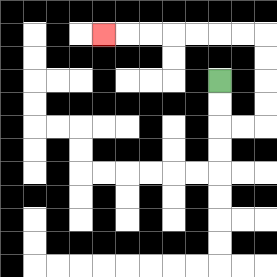{'start': '[9, 3]', 'end': '[4, 1]', 'path_directions': 'D,D,R,R,U,U,U,U,L,L,L,L,L,L,L', 'path_coordinates': '[[9, 3], [9, 4], [9, 5], [10, 5], [11, 5], [11, 4], [11, 3], [11, 2], [11, 1], [10, 1], [9, 1], [8, 1], [7, 1], [6, 1], [5, 1], [4, 1]]'}